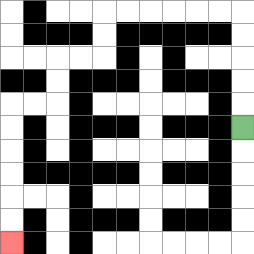{'start': '[10, 5]', 'end': '[0, 10]', 'path_directions': 'U,U,U,U,U,L,L,L,L,L,L,D,D,L,L,D,D,L,L,D,D,D,D,D,D', 'path_coordinates': '[[10, 5], [10, 4], [10, 3], [10, 2], [10, 1], [10, 0], [9, 0], [8, 0], [7, 0], [6, 0], [5, 0], [4, 0], [4, 1], [4, 2], [3, 2], [2, 2], [2, 3], [2, 4], [1, 4], [0, 4], [0, 5], [0, 6], [0, 7], [0, 8], [0, 9], [0, 10]]'}